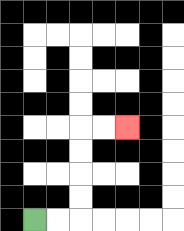{'start': '[1, 9]', 'end': '[5, 5]', 'path_directions': 'R,R,U,U,U,U,R,R', 'path_coordinates': '[[1, 9], [2, 9], [3, 9], [3, 8], [3, 7], [3, 6], [3, 5], [4, 5], [5, 5]]'}